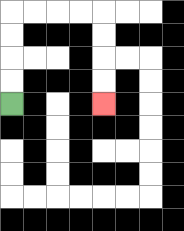{'start': '[0, 4]', 'end': '[4, 4]', 'path_directions': 'U,U,U,U,R,R,R,R,D,D,D,D', 'path_coordinates': '[[0, 4], [0, 3], [0, 2], [0, 1], [0, 0], [1, 0], [2, 0], [3, 0], [4, 0], [4, 1], [4, 2], [4, 3], [4, 4]]'}